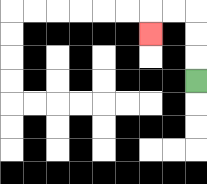{'start': '[8, 3]', 'end': '[6, 1]', 'path_directions': 'U,U,U,L,L,D', 'path_coordinates': '[[8, 3], [8, 2], [8, 1], [8, 0], [7, 0], [6, 0], [6, 1]]'}